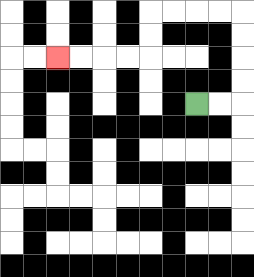{'start': '[8, 4]', 'end': '[2, 2]', 'path_directions': 'R,R,U,U,U,U,L,L,L,L,D,D,L,L,L,L', 'path_coordinates': '[[8, 4], [9, 4], [10, 4], [10, 3], [10, 2], [10, 1], [10, 0], [9, 0], [8, 0], [7, 0], [6, 0], [6, 1], [6, 2], [5, 2], [4, 2], [3, 2], [2, 2]]'}